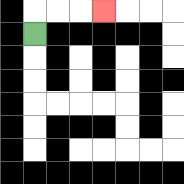{'start': '[1, 1]', 'end': '[4, 0]', 'path_directions': 'U,R,R,R', 'path_coordinates': '[[1, 1], [1, 0], [2, 0], [3, 0], [4, 0]]'}